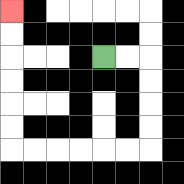{'start': '[4, 2]', 'end': '[0, 0]', 'path_directions': 'R,R,D,D,D,D,L,L,L,L,L,L,U,U,U,U,U,U', 'path_coordinates': '[[4, 2], [5, 2], [6, 2], [6, 3], [6, 4], [6, 5], [6, 6], [5, 6], [4, 6], [3, 6], [2, 6], [1, 6], [0, 6], [0, 5], [0, 4], [0, 3], [0, 2], [0, 1], [0, 0]]'}